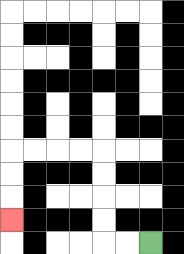{'start': '[6, 10]', 'end': '[0, 9]', 'path_directions': 'L,L,U,U,U,U,L,L,L,L,D,D,D', 'path_coordinates': '[[6, 10], [5, 10], [4, 10], [4, 9], [4, 8], [4, 7], [4, 6], [3, 6], [2, 6], [1, 6], [0, 6], [0, 7], [0, 8], [0, 9]]'}